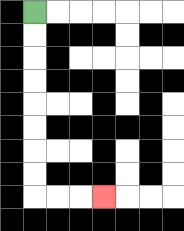{'start': '[1, 0]', 'end': '[4, 8]', 'path_directions': 'D,D,D,D,D,D,D,D,R,R,R', 'path_coordinates': '[[1, 0], [1, 1], [1, 2], [1, 3], [1, 4], [1, 5], [1, 6], [1, 7], [1, 8], [2, 8], [3, 8], [4, 8]]'}